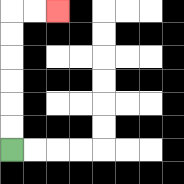{'start': '[0, 6]', 'end': '[2, 0]', 'path_directions': 'U,U,U,U,U,U,R,R', 'path_coordinates': '[[0, 6], [0, 5], [0, 4], [0, 3], [0, 2], [0, 1], [0, 0], [1, 0], [2, 0]]'}